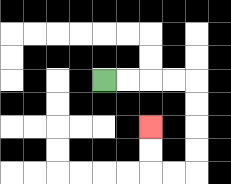{'start': '[4, 3]', 'end': '[6, 5]', 'path_directions': 'R,R,R,R,D,D,D,D,L,L,U,U', 'path_coordinates': '[[4, 3], [5, 3], [6, 3], [7, 3], [8, 3], [8, 4], [8, 5], [8, 6], [8, 7], [7, 7], [6, 7], [6, 6], [6, 5]]'}